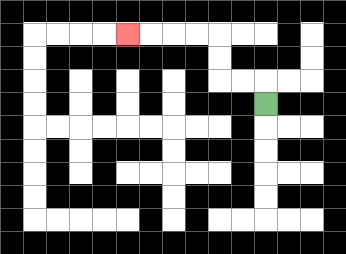{'start': '[11, 4]', 'end': '[5, 1]', 'path_directions': 'U,L,L,U,U,L,L,L,L', 'path_coordinates': '[[11, 4], [11, 3], [10, 3], [9, 3], [9, 2], [9, 1], [8, 1], [7, 1], [6, 1], [5, 1]]'}